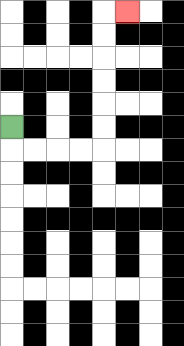{'start': '[0, 5]', 'end': '[5, 0]', 'path_directions': 'D,R,R,R,R,U,U,U,U,U,U,R', 'path_coordinates': '[[0, 5], [0, 6], [1, 6], [2, 6], [3, 6], [4, 6], [4, 5], [4, 4], [4, 3], [4, 2], [4, 1], [4, 0], [5, 0]]'}